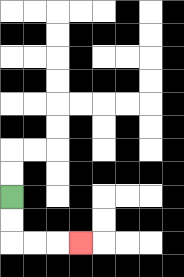{'start': '[0, 8]', 'end': '[3, 10]', 'path_directions': 'D,D,R,R,R', 'path_coordinates': '[[0, 8], [0, 9], [0, 10], [1, 10], [2, 10], [3, 10]]'}